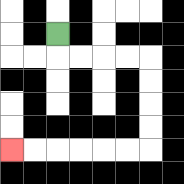{'start': '[2, 1]', 'end': '[0, 6]', 'path_directions': 'D,R,R,R,R,D,D,D,D,L,L,L,L,L,L', 'path_coordinates': '[[2, 1], [2, 2], [3, 2], [4, 2], [5, 2], [6, 2], [6, 3], [6, 4], [6, 5], [6, 6], [5, 6], [4, 6], [3, 6], [2, 6], [1, 6], [0, 6]]'}